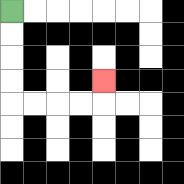{'start': '[0, 0]', 'end': '[4, 3]', 'path_directions': 'D,D,D,D,R,R,R,R,U', 'path_coordinates': '[[0, 0], [0, 1], [0, 2], [0, 3], [0, 4], [1, 4], [2, 4], [3, 4], [4, 4], [4, 3]]'}